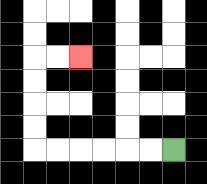{'start': '[7, 6]', 'end': '[3, 2]', 'path_directions': 'L,L,L,L,L,L,U,U,U,U,R,R', 'path_coordinates': '[[7, 6], [6, 6], [5, 6], [4, 6], [3, 6], [2, 6], [1, 6], [1, 5], [1, 4], [1, 3], [1, 2], [2, 2], [3, 2]]'}